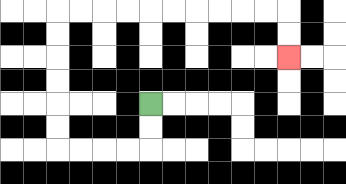{'start': '[6, 4]', 'end': '[12, 2]', 'path_directions': 'D,D,L,L,L,L,U,U,U,U,U,U,R,R,R,R,R,R,R,R,R,R,D,D', 'path_coordinates': '[[6, 4], [6, 5], [6, 6], [5, 6], [4, 6], [3, 6], [2, 6], [2, 5], [2, 4], [2, 3], [2, 2], [2, 1], [2, 0], [3, 0], [4, 0], [5, 0], [6, 0], [7, 0], [8, 0], [9, 0], [10, 0], [11, 0], [12, 0], [12, 1], [12, 2]]'}